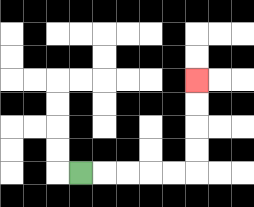{'start': '[3, 7]', 'end': '[8, 3]', 'path_directions': 'R,R,R,R,R,U,U,U,U', 'path_coordinates': '[[3, 7], [4, 7], [5, 7], [6, 7], [7, 7], [8, 7], [8, 6], [8, 5], [8, 4], [8, 3]]'}